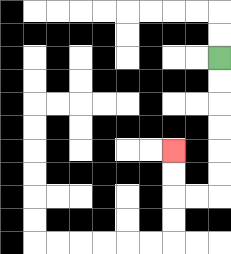{'start': '[9, 2]', 'end': '[7, 6]', 'path_directions': 'D,D,D,D,D,D,L,L,U,U', 'path_coordinates': '[[9, 2], [9, 3], [9, 4], [9, 5], [9, 6], [9, 7], [9, 8], [8, 8], [7, 8], [7, 7], [7, 6]]'}